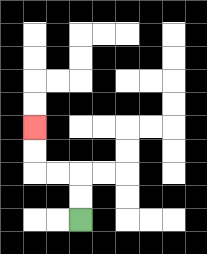{'start': '[3, 9]', 'end': '[1, 5]', 'path_directions': 'U,U,L,L,U,U', 'path_coordinates': '[[3, 9], [3, 8], [3, 7], [2, 7], [1, 7], [1, 6], [1, 5]]'}